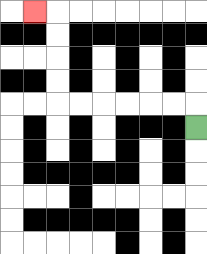{'start': '[8, 5]', 'end': '[1, 0]', 'path_directions': 'U,L,L,L,L,L,L,U,U,U,U,L', 'path_coordinates': '[[8, 5], [8, 4], [7, 4], [6, 4], [5, 4], [4, 4], [3, 4], [2, 4], [2, 3], [2, 2], [2, 1], [2, 0], [1, 0]]'}